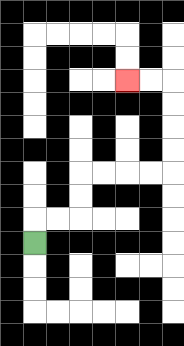{'start': '[1, 10]', 'end': '[5, 3]', 'path_directions': 'U,R,R,U,U,R,R,R,R,U,U,U,U,L,L', 'path_coordinates': '[[1, 10], [1, 9], [2, 9], [3, 9], [3, 8], [3, 7], [4, 7], [5, 7], [6, 7], [7, 7], [7, 6], [7, 5], [7, 4], [7, 3], [6, 3], [5, 3]]'}